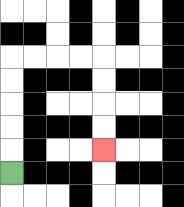{'start': '[0, 7]', 'end': '[4, 6]', 'path_directions': 'U,U,U,U,U,R,R,R,R,D,D,D,D', 'path_coordinates': '[[0, 7], [0, 6], [0, 5], [0, 4], [0, 3], [0, 2], [1, 2], [2, 2], [3, 2], [4, 2], [4, 3], [4, 4], [4, 5], [4, 6]]'}